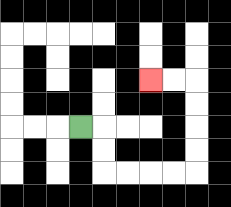{'start': '[3, 5]', 'end': '[6, 3]', 'path_directions': 'R,D,D,R,R,R,R,U,U,U,U,L,L', 'path_coordinates': '[[3, 5], [4, 5], [4, 6], [4, 7], [5, 7], [6, 7], [7, 7], [8, 7], [8, 6], [8, 5], [8, 4], [8, 3], [7, 3], [6, 3]]'}